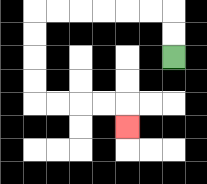{'start': '[7, 2]', 'end': '[5, 5]', 'path_directions': 'U,U,L,L,L,L,L,L,D,D,D,D,R,R,R,R,D', 'path_coordinates': '[[7, 2], [7, 1], [7, 0], [6, 0], [5, 0], [4, 0], [3, 0], [2, 0], [1, 0], [1, 1], [1, 2], [1, 3], [1, 4], [2, 4], [3, 4], [4, 4], [5, 4], [5, 5]]'}